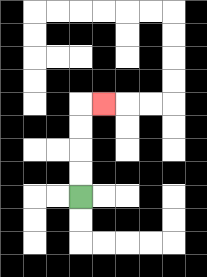{'start': '[3, 8]', 'end': '[4, 4]', 'path_directions': 'U,U,U,U,R', 'path_coordinates': '[[3, 8], [3, 7], [3, 6], [3, 5], [3, 4], [4, 4]]'}